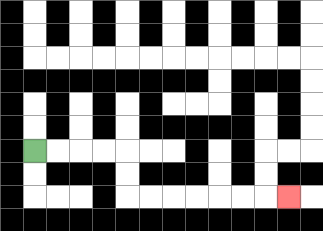{'start': '[1, 6]', 'end': '[12, 8]', 'path_directions': 'R,R,R,R,D,D,R,R,R,R,R,R,R', 'path_coordinates': '[[1, 6], [2, 6], [3, 6], [4, 6], [5, 6], [5, 7], [5, 8], [6, 8], [7, 8], [8, 8], [9, 8], [10, 8], [11, 8], [12, 8]]'}